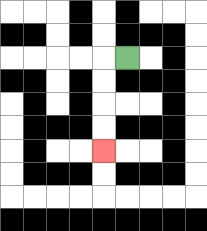{'start': '[5, 2]', 'end': '[4, 6]', 'path_directions': 'L,D,D,D,D', 'path_coordinates': '[[5, 2], [4, 2], [4, 3], [4, 4], [4, 5], [4, 6]]'}